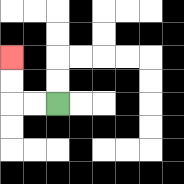{'start': '[2, 4]', 'end': '[0, 2]', 'path_directions': 'L,L,U,U', 'path_coordinates': '[[2, 4], [1, 4], [0, 4], [0, 3], [0, 2]]'}